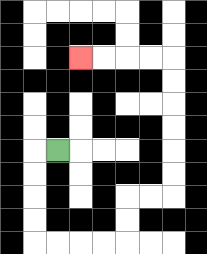{'start': '[2, 6]', 'end': '[3, 2]', 'path_directions': 'L,D,D,D,D,R,R,R,R,U,U,R,R,U,U,U,U,U,U,L,L,L,L', 'path_coordinates': '[[2, 6], [1, 6], [1, 7], [1, 8], [1, 9], [1, 10], [2, 10], [3, 10], [4, 10], [5, 10], [5, 9], [5, 8], [6, 8], [7, 8], [7, 7], [7, 6], [7, 5], [7, 4], [7, 3], [7, 2], [6, 2], [5, 2], [4, 2], [3, 2]]'}